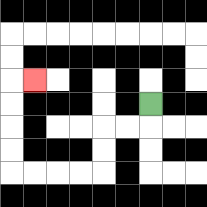{'start': '[6, 4]', 'end': '[1, 3]', 'path_directions': 'D,L,L,D,D,L,L,L,L,U,U,U,U,R', 'path_coordinates': '[[6, 4], [6, 5], [5, 5], [4, 5], [4, 6], [4, 7], [3, 7], [2, 7], [1, 7], [0, 7], [0, 6], [0, 5], [0, 4], [0, 3], [1, 3]]'}